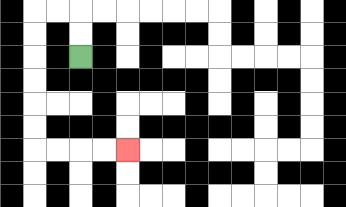{'start': '[3, 2]', 'end': '[5, 6]', 'path_directions': 'U,U,L,L,D,D,D,D,D,D,R,R,R,R', 'path_coordinates': '[[3, 2], [3, 1], [3, 0], [2, 0], [1, 0], [1, 1], [1, 2], [1, 3], [1, 4], [1, 5], [1, 6], [2, 6], [3, 6], [4, 6], [5, 6]]'}